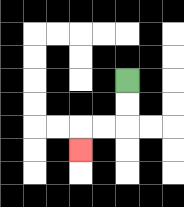{'start': '[5, 3]', 'end': '[3, 6]', 'path_directions': 'D,D,L,L,D', 'path_coordinates': '[[5, 3], [5, 4], [5, 5], [4, 5], [3, 5], [3, 6]]'}